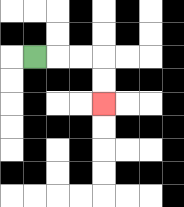{'start': '[1, 2]', 'end': '[4, 4]', 'path_directions': 'R,R,R,D,D', 'path_coordinates': '[[1, 2], [2, 2], [3, 2], [4, 2], [4, 3], [4, 4]]'}